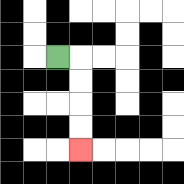{'start': '[2, 2]', 'end': '[3, 6]', 'path_directions': 'R,D,D,D,D', 'path_coordinates': '[[2, 2], [3, 2], [3, 3], [3, 4], [3, 5], [3, 6]]'}